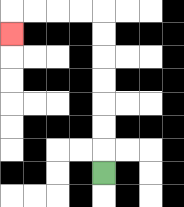{'start': '[4, 7]', 'end': '[0, 1]', 'path_directions': 'U,U,U,U,U,U,U,L,L,L,L,D', 'path_coordinates': '[[4, 7], [4, 6], [4, 5], [4, 4], [4, 3], [4, 2], [4, 1], [4, 0], [3, 0], [2, 0], [1, 0], [0, 0], [0, 1]]'}